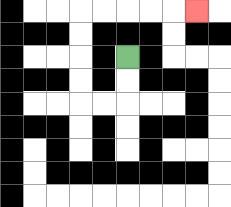{'start': '[5, 2]', 'end': '[8, 0]', 'path_directions': 'D,D,L,L,U,U,U,U,R,R,R,R,R', 'path_coordinates': '[[5, 2], [5, 3], [5, 4], [4, 4], [3, 4], [3, 3], [3, 2], [3, 1], [3, 0], [4, 0], [5, 0], [6, 0], [7, 0], [8, 0]]'}